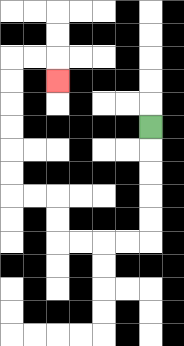{'start': '[6, 5]', 'end': '[2, 3]', 'path_directions': 'D,D,D,D,D,L,L,L,L,U,U,L,L,U,U,U,U,U,U,R,R,D', 'path_coordinates': '[[6, 5], [6, 6], [6, 7], [6, 8], [6, 9], [6, 10], [5, 10], [4, 10], [3, 10], [2, 10], [2, 9], [2, 8], [1, 8], [0, 8], [0, 7], [0, 6], [0, 5], [0, 4], [0, 3], [0, 2], [1, 2], [2, 2], [2, 3]]'}